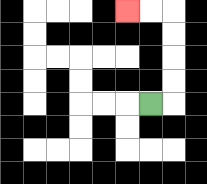{'start': '[6, 4]', 'end': '[5, 0]', 'path_directions': 'R,U,U,U,U,L,L', 'path_coordinates': '[[6, 4], [7, 4], [7, 3], [7, 2], [7, 1], [7, 0], [6, 0], [5, 0]]'}